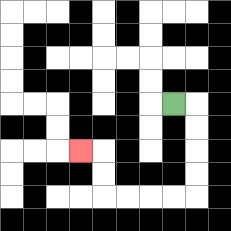{'start': '[7, 4]', 'end': '[3, 6]', 'path_directions': 'R,D,D,D,D,L,L,L,L,U,U,L', 'path_coordinates': '[[7, 4], [8, 4], [8, 5], [8, 6], [8, 7], [8, 8], [7, 8], [6, 8], [5, 8], [4, 8], [4, 7], [4, 6], [3, 6]]'}